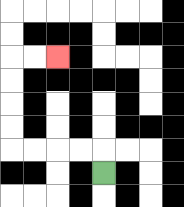{'start': '[4, 7]', 'end': '[2, 2]', 'path_directions': 'U,L,L,L,L,U,U,U,U,R,R', 'path_coordinates': '[[4, 7], [4, 6], [3, 6], [2, 6], [1, 6], [0, 6], [0, 5], [0, 4], [0, 3], [0, 2], [1, 2], [2, 2]]'}